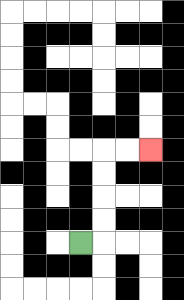{'start': '[3, 10]', 'end': '[6, 6]', 'path_directions': 'R,U,U,U,U,R,R', 'path_coordinates': '[[3, 10], [4, 10], [4, 9], [4, 8], [4, 7], [4, 6], [5, 6], [6, 6]]'}